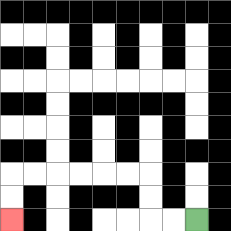{'start': '[8, 9]', 'end': '[0, 9]', 'path_directions': 'L,L,U,U,L,L,L,L,L,L,D,D', 'path_coordinates': '[[8, 9], [7, 9], [6, 9], [6, 8], [6, 7], [5, 7], [4, 7], [3, 7], [2, 7], [1, 7], [0, 7], [0, 8], [0, 9]]'}